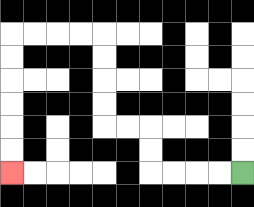{'start': '[10, 7]', 'end': '[0, 7]', 'path_directions': 'L,L,L,L,U,U,L,L,U,U,U,U,L,L,L,L,D,D,D,D,D,D', 'path_coordinates': '[[10, 7], [9, 7], [8, 7], [7, 7], [6, 7], [6, 6], [6, 5], [5, 5], [4, 5], [4, 4], [4, 3], [4, 2], [4, 1], [3, 1], [2, 1], [1, 1], [0, 1], [0, 2], [0, 3], [0, 4], [0, 5], [0, 6], [0, 7]]'}